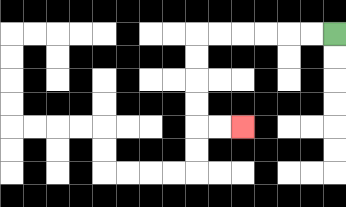{'start': '[14, 1]', 'end': '[10, 5]', 'path_directions': 'L,L,L,L,L,L,D,D,D,D,R,R', 'path_coordinates': '[[14, 1], [13, 1], [12, 1], [11, 1], [10, 1], [9, 1], [8, 1], [8, 2], [8, 3], [8, 4], [8, 5], [9, 5], [10, 5]]'}